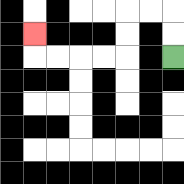{'start': '[7, 2]', 'end': '[1, 1]', 'path_directions': 'U,U,L,L,D,D,L,L,L,L,U', 'path_coordinates': '[[7, 2], [7, 1], [7, 0], [6, 0], [5, 0], [5, 1], [5, 2], [4, 2], [3, 2], [2, 2], [1, 2], [1, 1]]'}